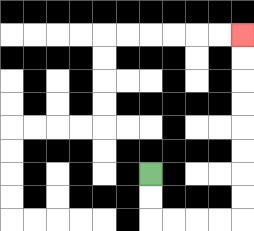{'start': '[6, 7]', 'end': '[10, 1]', 'path_directions': 'D,D,R,R,R,R,U,U,U,U,U,U,U,U', 'path_coordinates': '[[6, 7], [6, 8], [6, 9], [7, 9], [8, 9], [9, 9], [10, 9], [10, 8], [10, 7], [10, 6], [10, 5], [10, 4], [10, 3], [10, 2], [10, 1]]'}